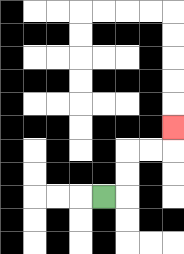{'start': '[4, 8]', 'end': '[7, 5]', 'path_directions': 'R,U,U,R,R,U', 'path_coordinates': '[[4, 8], [5, 8], [5, 7], [5, 6], [6, 6], [7, 6], [7, 5]]'}